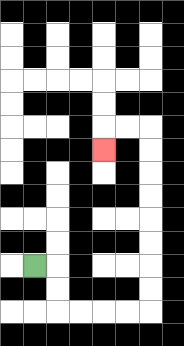{'start': '[1, 11]', 'end': '[4, 6]', 'path_directions': 'R,D,D,R,R,R,R,U,U,U,U,U,U,U,U,L,L,D', 'path_coordinates': '[[1, 11], [2, 11], [2, 12], [2, 13], [3, 13], [4, 13], [5, 13], [6, 13], [6, 12], [6, 11], [6, 10], [6, 9], [6, 8], [6, 7], [6, 6], [6, 5], [5, 5], [4, 5], [4, 6]]'}